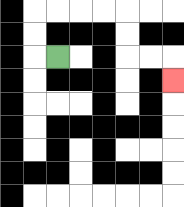{'start': '[2, 2]', 'end': '[7, 3]', 'path_directions': 'L,U,U,R,R,R,R,D,D,R,R,D', 'path_coordinates': '[[2, 2], [1, 2], [1, 1], [1, 0], [2, 0], [3, 0], [4, 0], [5, 0], [5, 1], [5, 2], [6, 2], [7, 2], [7, 3]]'}